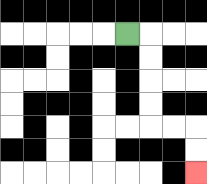{'start': '[5, 1]', 'end': '[8, 7]', 'path_directions': 'R,D,D,D,D,R,R,D,D', 'path_coordinates': '[[5, 1], [6, 1], [6, 2], [6, 3], [6, 4], [6, 5], [7, 5], [8, 5], [8, 6], [8, 7]]'}